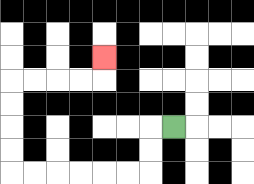{'start': '[7, 5]', 'end': '[4, 2]', 'path_directions': 'L,D,D,L,L,L,L,L,L,U,U,U,U,R,R,R,R,U', 'path_coordinates': '[[7, 5], [6, 5], [6, 6], [6, 7], [5, 7], [4, 7], [3, 7], [2, 7], [1, 7], [0, 7], [0, 6], [0, 5], [0, 4], [0, 3], [1, 3], [2, 3], [3, 3], [4, 3], [4, 2]]'}